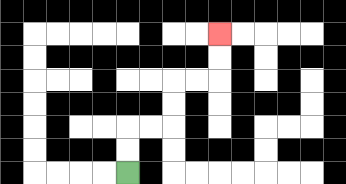{'start': '[5, 7]', 'end': '[9, 1]', 'path_directions': 'U,U,R,R,U,U,R,R,U,U', 'path_coordinates': '[[5, 7], [5, 6], [5, 5], [6, 5], [7, 5], [7, 4], [7, 3], [8, 3], [9, 3], [9, 2], [9, 1]]'}